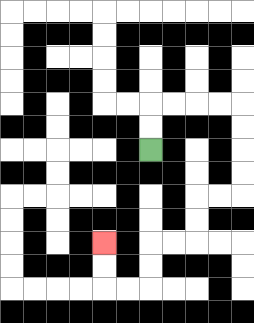{'start': '[6, 6]', 'end': '[4, 10]', 'path_directions': 'U,U,R,R,R,R,D,D,D,D,L,L,D,D,L,L,D,D,L,L,U,U', 'path_coordinates': '[[6, 6], [6, 5], [6, 4], [7, 4], [8, 4], [9, 4], [10, 4], [10, 5], [10, 6], [10, 7], [10, 8], [9, 8], [8, 8], [8, 9], [8, 10], [7, 10], [6, 10], [6, 11], [6, 12], [5, 12], [4, 12], [4, 11], [4, 10]]'}